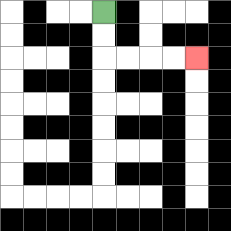{'start': '[4, 0]', 'end': '[8, 2]', 'path_directions': 'D,D,R,R,R,R', 'path_coordinates': '[[4, 0], [4, 1], [4, 2], [5, 2], [6, 2], [7, 2], [8, 2]]'}